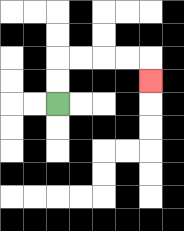{'start': '[2, 4]', 'end': '[6, 3]', 'path_directions': 'U,U,R,R,R,R,D', 'path_coordinates': '[[2, 4], [2, 3], [2, 2], [3, 2], [4, 2], [5, 2], [6, 2], [6, 3]]'}